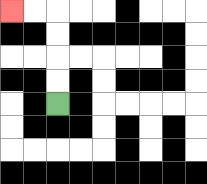{'start': '[2, 4]', 'end': '[0, 0]', 'path_directions': 'U,U,U,U,L,L', 'path_coordinates': '[[2, 4], [2, 3], [2, 2], [2, 1], [2, 0], [1, 0], [0, 0]]'}